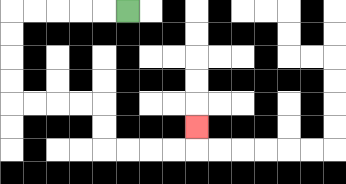{'start': '[5, 0]', 'end': '[8, 5]', 'path_directions': 'L,L,L,L,L,D,D,D,D,R,R,R,R,D,D,R,R,R,R,U', 'path_coordinates': '[[5, 0], [4, 0], [3, 0], [2, 0], [1, 0], [0, 0], [0, 1], [0, 2], [0, 3], [0, 4], [1, 4], [2, 4], [3, 4], [4, 4], [4, 5], [4, 6], [5, 6], [6, 6], [7, 6], [8, 6], [8, 5]]'}